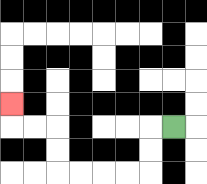{'start': '[7, 5]', 'end': '[0, 4]', 'path_directions': 'L,D,D,L,L,L,L,U,U,L,L,U', 'path_coordinates': '[[7, 5], [6, 5], [6, 6], [6, 7], [5, 7], [4, 7], [3, 7], [2, 7], [2, 6], [2, 5], [1, 5], [0, 5], [0, 4]]'}